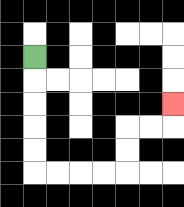{'start': '[1, 2]', 'end': '[7, 4]', 'path_directions': 'D,D,D,D,D,R,R,R,R,U,U,R,R,U', 'path_coordinates': '[[1, 2], [1, 3], [1, 4], [1, 5], [1, 6], [1, 7], [2, 7], [3, 7], [4, 7], [5, 7], [5, 6], [5, 5], [6, 5], [7, 5], [7, 4]]'}